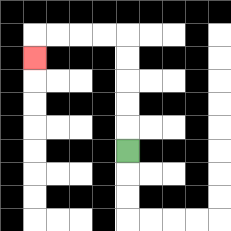{'start': '[5, 6]', 'end': '[1, 2]', 'path_directions': 'U,U,U,U,U,L,L,L,L,D', 'path_coordinates': '[[5, 6], [5, 5], [5, 4], [5, 3], [5, 2], [5, 1], [4, 1], [3, 1], [2, 1], [1, 1], [1, 2]]'}